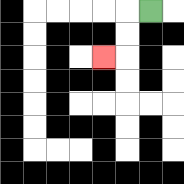{'start': '[6, 0]', 'end': '[4, 2]', 'path_directions': 'L,D,D,L', 'path_coordinates': '[[6, 0], [5, 0], [5, 1], [5, 2], [4, 2]]'}